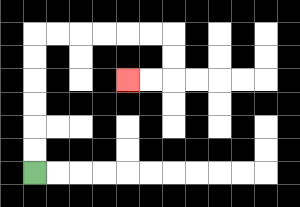{'start': '[1, 7]', 'end': '[5, 3]', 'path_directions': 'U,U,U,U,U,U,R,R,R,R,R,R,D,D,L,L', 'path_coordinates': '[[1, 7], [1, 6], [1, 5], [1, 4], [1, 3], [1, 2], [1, 1], [2, 1], [3, 1], [4, 1], [5, 1], [6, 1], [7, 1], [7, 2], [7, 3], [6, 3], [5, 3]]'}